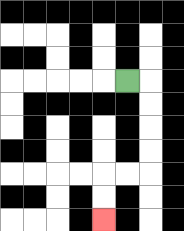{'start': '[5, 3]', 'end': '[4, 9]', 'path_directions': 'R,D,D,D,D,L,L,D,D', 'path_coordinates': '[[5, 3], [6, 3], [6, 4], [6, 5], [6, 6], [6, 7], [5, 7], [4, 7], [4, 8], [4, 9]]'}